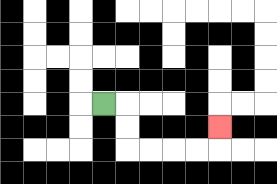{'start': '[4, 4]', 'end': '[9, 5]', 'path_directions': 'R,D,D,R,R,R,R,U', 'path_coordinates': '[[4, 4], [5, 4], [5, 5], [5, 6], [6, 6], [7, 6], [8, 6], [9, 6], [9, 5]]'}